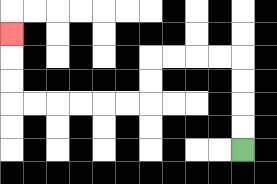{'start': '[10, 6]', 'end': '[0, 1]', 'path_directions': 'U,U,U,U,L,L,L,L,D,D,L,L,L,L,L,L,U,U,U', 'path_coordinates': '[[10, 6], [10, 5], [10, 4], [10, 3], [10, 2], [9, 2], [8, 2], [7, 2], [6, 2], [6, 3], [6, 4], [5, 4], [4, 4], [3, 4], [2, 4], [1, 4], [0, 4], [0, 3], [0, 2], [0, 1]]'}